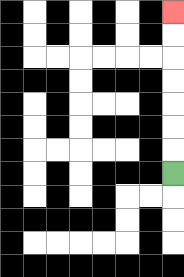{'start': '[7, 7]', 'end': '[7, 0]', 'path_directions': 'U,U,U,U,U,U,U', 'path_coordinates': '[[7, 7], [7, 6], [7, 5], [7, 4], [7, 3], [7, 2], [7, 1], [7, 0]]'}